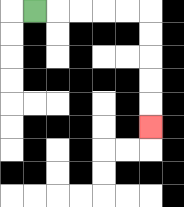{'start': '[1, 0]', 'end': '[6, 5]', 'path_directions': 'R,R,R,R,R,D,D,D,D,D', 'path_coordinates': '[[1, 0], [2, 0], [3, 0], [4, 0], [5, 0], [6, 0], [6, 1], [6, 2], [6, 3], [6, 4], [6, 5]]'}